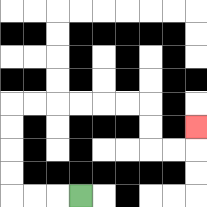{'start': '[3, 8]', 'end': '[8, 5]', 'path_directions': 'L,L,L,U,U,U,U,R,R,R,R,R,R,D,D,R,R,U', 'path_coordinates': '[[3, 8], [2, 8], [1, 8], [0, 8], [0, 7], [0, 6], [0, 5], [0, 4], [1, 4], [2, 4], [3, 4], [4, 4], [5, 4], [6, 4], [6, 5], [6, 6], [7, 6], [8, 6], [8, 5]]'}